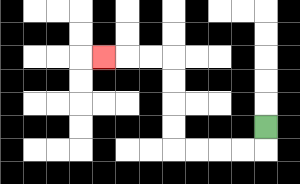{'start': '[11, 5]', 'end': '[4, 2]', 'path_directions': 'D,L,L,L,L,U,U,U,U,L,L,L', 'path_coordinates': '[[11, 5], [11, 6], [10, 6], [9, 6], [8, 6], [7, 6], [7, 5], [7, 4], [7, 3], [7, 2], [6, 2], [5, 2], [4, 2]]'}